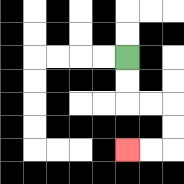{'start': '[5, 2]', 'end': '[5, 6]', 'path_directions': 'D,D,R,R,D,D,L,L', 'path_coordinates': '[[5, 2], [5, 3], [5, 4], [6, 4], [7, 4], [7, 5], [7, 6], [6, 6], [5, 6]]'}